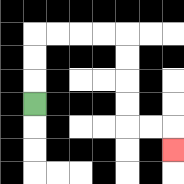{'start': '[1, 4]', 'end': '[7, 6]', 'path_directions': 'U,U,U,R,R,R,R,D,D,D,D,R,R,D', 'path_coordinates': '[[1, 4], [1, 3], [1, 2], [1, 1], [2, 1], [3, 1], [4, 1], [5, 1], [5, 2], [5, 3], [5, 4], [5, 5], [6, 5], [7, 5], [7, 6]]'}